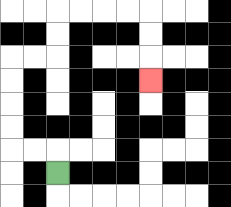{'start': '[2, 7]', 'end': '[6, 3]', 'path_directions': 'U,L,L,U,U,U,U,R,R,U,U,R,R,R,R,D,D,D', 'path_coordinates': '[[2, 7], [2, 6], [1, 6], [0, 6], [0, 5], [0, 4], [0, 3], [0, 2], [1, 2], [2, 2], [2, 1], [2, 0], [3, 0], [4, 0], [5, 0], [6, 0], [6, 1], [6, 2], [6, 3]]'}